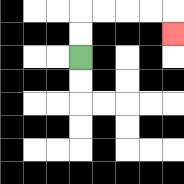{'start': '[3, 2]', 'end': '[7, 1]', 'path_directions': 'U,U,R,R,R,R,D', 'path_coordinates': '[[3, 2], [3, 1], [3, 0], [4, 0], [5, 0], [6, 0], [7, 0], [7, 1]]'}